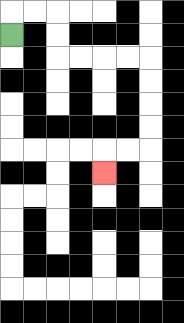{'start': '[0, 1]', 'end': '[4, 7]', 'path_directions': 'U,R,R,D,D,R,R,R,R,D,D,D,D,L,L,D', 'path_coordinates': '[[0, 1], [0, 0], [1, 0], [2, 0], [2, 1], [2, 2], [3, 2], [4, 2], [5, 2], [6, 2], [6, 3], [6, 4], [6, 5], [6, 6], [5, 6], [4, 6], [4, 7]]'}